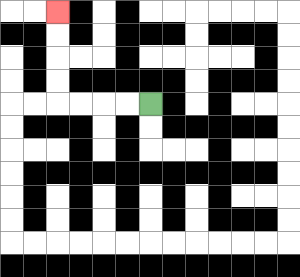{'start': '[6, 4]', 'end': '[2, 0]', 'path_directions': 'L,L,L,L,U,U,U,U', 'path_coordinates': '[[6, 4], [5, 4], [4, 4], [3, 4], [2, 4], [2, 3], [2, 2], [2, 1], [2, 0]]'}